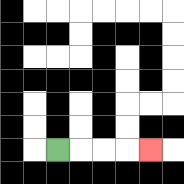{'start': '[2, 6]', 'end': '[6, 6]', 'path_directions': 'R,R,R,R', 'path_coordinates': '[[2, 6], [3, 6], [4, 6], [5, 6], [6, 6]]'}